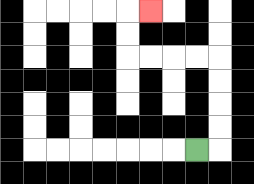{'start': '[8, 6]', 'end': '[6, 0]', 'path_directions': 'R,U,U,U,U,L,L,L,L,U,U,R', 'path_coordinates': '[[8, 6], [9, 6], [9, 5], [9, 4], [9, 3], [9, 2], [8, 2], [7, 2], [6, 2], [5, 2], [5, 1], [5, 0], [6, 0]]'}